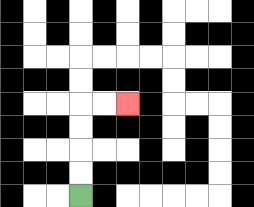{'start': '[3, 8]', 'end': '[5, 4]', 'path_directions': 'U,U,U,U,R,R', 'path_coordinates': '[[3, 8], [3, 7], [3, 6], [3, 5], [3, 4], [4, 4], [5, 4]]'}